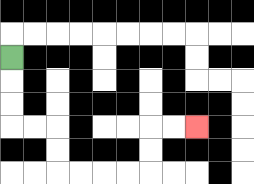{'start': '[0, 2]', 'end': '[8, 5]', 'path_directions': 'D,D,D,R,R,D,D,R,R,R,R,U,U,R,R', 'path_coordinates': '[[0, 2], [0, 3], [0, 4], [0, 5], [1, 5], [2, 5], [2, 6], [2, 7], [3, 7], [4, 7], [5, 7], [6, 7], [6, 6], [6, 5], [7, 5], [8, 5]]'}